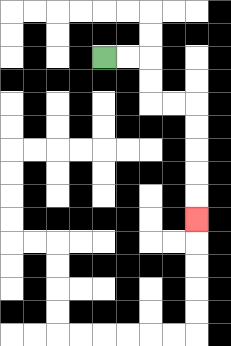{'start': '[4, 2]', 'end': '[8, 9]', 'path_directions': 'R,R,D,D,R,R,D,D,D,D,D', 'path_coordinates': '[[4, 2], [5, 2], [6, 2], [6, 3], [6, 4], [7, 4], [8, 4], [8, 5], [8, 6], [8, 7], [8, 8], [8, 9]]'}